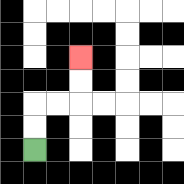{'start': '[1, 6]', 'end': '[3, 2]', 'path_directions': 'U,U,R,R,U,U', 'path_coordinates': '[[1, 6], [1, 5], [1, 4], [2, 4], [3, 4], [3, 3], [3, 2]]'}